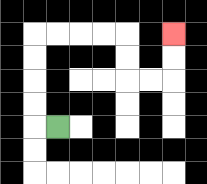{'start': '[2, 5]', 'end': '[7, 1]', 'path_directions': 'L,U,U,U,U,R,R,R,R,D,D,R,R,U,U', 'path_coordinates': '[[2, 5], [1, 5], [1, 4], [1, 3], [1, 2], [1, 1], [2, 1], [3, 1], [4, 1], [5, 1], [5, 2], [5, 3], [6, 3], [7, 3], [7, 2], [7, 1]]'}